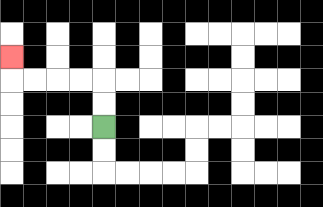{'start': '[4, 5]', 'end': '[0, 2]', 'path_directions': 'U,U,L,L,L,L,U', 'path_coordinates': '[[4, 5], [4, 4], [4, 3], [3, 3], [2, 3], [1, 3], [0, 3], [0, 2]]'}